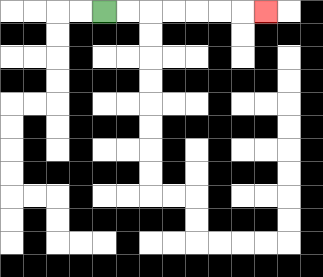{'start': '[4, 0]', 'end': '[11, 0]', 'path_directions': 'R,R,R,R,R,R,R', 'path_coordinates': '[[4, 0], [5, 0], [6, 0], [7, 0], [8, 0], [9, 0], [10, 0], [11, 0]]'}